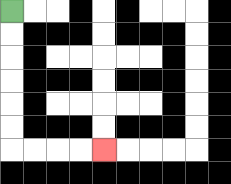{'start': '[0, 0]', 'end': '[4, 6]', 'path_directions': 'D,D,D,D,D,D,R,R,R,R', 'path_coordinates': '[[0, 0], [0, 1], [0, 2], [0, 3], [0, 4], [0, 5], [0, 6], [1, 6], [2, 6], [3, 6], [4, 6]]'}